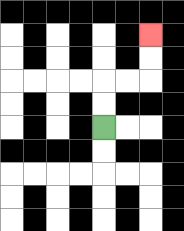{'start': '[4, 5]', 'end': '[6, 1]', 'path_directions': 'U,U,R,R,U,U', 'path_coordinates': '[[4, 5], [4, 4], [4, 3], [5, 3], [6, 3], [6, 2], [6, 1]]'}